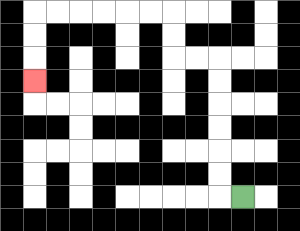{'start': '[10, 8]', 'end': '[1, 3]', 'path_directions': 'L,U,U,U,U,U,U,L,L,U,U,L,L,L,L,L,L,D,D,D', 'path_coordinates': '[[10, 8], [9, 8], [9, 7], [9, 6], [9, 5], [9, 4], [9, 3], [9, 2], [8, 2], [7, 2], [7, 1], [7, 0], [6, 0], [5, 0], [4, 0], [3, 0], [2, 0], [1, 0], [1, 1], [1, 2], [1, 3]]'}